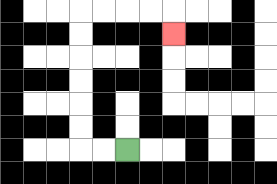{'start': '[5, 6]', 'end': '[7, 1]', 'path_directions': 'L,L,U,U,U,U,U,U,R,R,R,R,D', 'path_coordinates': '[[5, 6], [4, 6], [3, 6], [3, 5], [3, 4], [3, 3], [3, 2], [3, 1], [3, 0], [4, 0], [5, 0], [6, 0], [7, 0], [7, 1]]'}